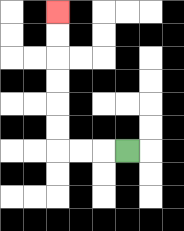{'start': '[5, 6]', 'end': '[2, 0]', 'path_directions': 'L,L,L,U,U,U,U,U,U', 'path_coordinates': '[[5, 6], [4, 6], [3, 6], [2, 6], [2, 5], [2, 4], [2, 3], [2, 2], [2, 1], [2, 0]]'}